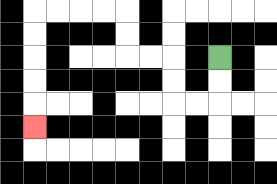{'start': '[9, 2]', 'end': '[1, 5]', 'path_directions': 'D,D,L,L,U,U,L,L,U,U,L,L,L,L,D,D,D,D,D', 'path_coordinates': '[[9, 2], [9, 3], [9, 4], [8, 4], [7, 4], [7, 3], [7, 2], [6, 2], [5, 2], [5, 1], [5, 0], [4, 0], [3, 0], [2, 0], [1, 0], [1, 1], [1, 2], [1, 3], [1, 4], [1, 5]]'}